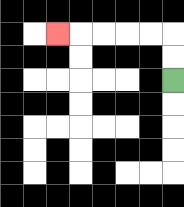{'start': '[7, 3]', 'end': '[2, 1]', 'path_directions': 'U,U,L,L,L,L,L', 'path_coordinates': '[[7, 3], [7, 2], [7, 1], [6, 1], [5, 1], [4, 1], [3, 1], [2, 1]]'}